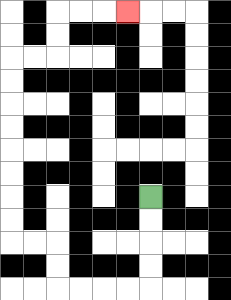{'start': '[6, 8]', 'end': '[5, 0]', 'path_directions': 'D,D,D,D,L,L,L,L,U,U,L,L,U,U,U,U,U,U,U,U,R,R,U,U,R,R,R', 'path_coordinates': '[[6, 8], [6, 9], [6, 10], [6, 11], [6, 12], [5, 12], [4, 12], [3, 12], [2, 12], [2, 11], [2, 10], [1, 10], [0, 10], [0, 9], [0, 8], [0, 7], [0, 6], [0, 5], [0, 4], [0, 3], [0, 2], [1, 2], [2, 2], [2, 1], [2, 0], [3, 0], [4, 0], [5, 0]]'}